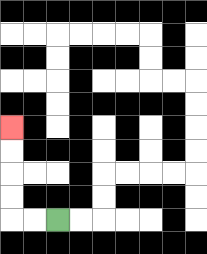{'start': '[2, 9]', 'end': '[0, 5]', 'path_directions': 'L,L,U,U,U,U', 'path_coordinates': '[[2, 9], [1, 9], [0, 9], [0, 8], [0, 7], [0, 6], [0, 5]]'}